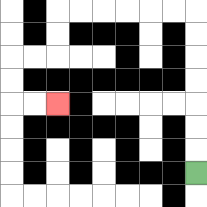{'start': '[8, 7]', 'end': '[2, 4]', 'path_directions': 'U,U,U,U,U,U,U,L,L,L,L,L,L,D,D,L,L,D,D,R,R', 'path_coordinates': '[[8, 7], [8, 6], [8, 5], [8, 4], [8, 3], [8, 2], [8, 1], [8, 0], [7, 0], [6, 0], [5, 0], [4, 0], [3, 0], [2, 0], [2, 1], [2, 2], [1, 2], [0, 2], [0, 3], [0, 4], [1, 4], [2, 4]]'}